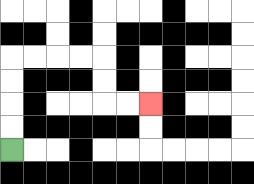{'start': '[0, 6]', 'end': '[6, 4]', 'path_directions': 'U,U,U,U,R,R,R,R,D,D,R,R', 'path_coordinates': '[[0, 6], [0, 5], [0, 4], [0, 3], [0, 2], [1, 2], [2, 2], [3, 2], [4, 2], [4, 3], [4, 4], [5, 4], [6, 4]]'}